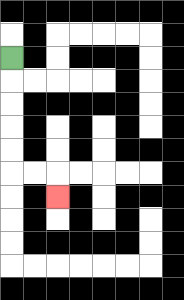{'start': '[0, 2]', 'end': '[2, 8]', 'path_directions': 'D,D,D,D,D,R,R,D', 'path_coordinates': '[[0, 2], [0, 3], [0, 4], [0, 5], [0, 6], [0, 7], [1, 7], [2, 7], [2, 8]]'}